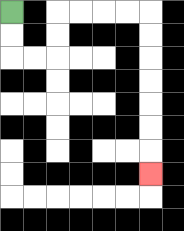{'start': '[0, 0]', 'end': '[6, 7]', 'path_directions': 'D,D,R,R,U,U,R,R,R,R,D,D,D,D,D,D,D', 'path_coordinates': '[[0, 0], [0, 1], [0, 2], [1, 2], [2, 2], [2, 1], [2, 0], [3, 0], [4, 0], [5, 0], [6, 0], [6, 1], [6, 2], [6, 3], [6, 4], [6, 5], [6, 6], [6, 7]]'}